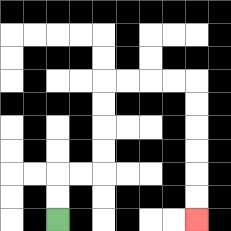{'start': '[2, 9]', 'end': '[8, 9]', 'path_directions': 'U,U,R,R,U,U,U,U,R,R,R,R,D,D,D,D,D,D', 'path_coordinates': '[[2, 9], [2, 8], [2, 7], [3, 7], [4, 7], [4, 6], [4, 5], [4, 4], [4, 3], [5, 3], [6, 3], [7, 3], [8, 3], [8, 4], [8, 5], [8, 6], [8, 7], [8, 8], [8, 9]]'}